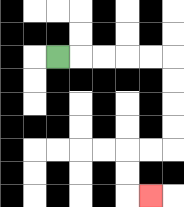{'start': '[2, 2]', 'end': '[6, 8]', 'path_directions': 'R,R,R,R,R,D,D,D,D,L,L,D,D,R', 'path_coordinates': '[[2, 2], [3, 2], [4, 2], [5, 2], [6, 2], [7, 2], [7, 3], [7, 4], [7, 5], [7, 6], [6, 6], [5, 6], [5, 7], [5, 8], [6, 8]]'}